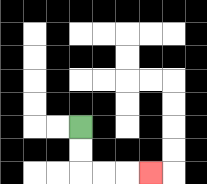{'start': '[3, 5]', 'end': '[6, 7]', 'path_directions': 'D,D,R,R,R', 'path_coordinates': '[[3, 5], [3, 6], [3, 7], [4, 7], [5, 7], [6, 7]]'}